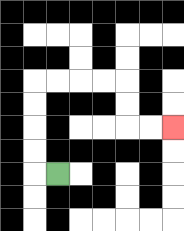{'start': '[2, 7]', 'end': '[7, 5]', 'path_directions': 'L,U,U,U,U,R,R,R,R,D,D,R,R', 'path_coordinates': '[[2, 7], [1, 7], [1, 6], [1, 5], [1, 4], [1, 3], [2, 3], [3, 3], [4, 3], [5, 3], [5, 4], [5, 5], [6, 5], [7, 5]]'}